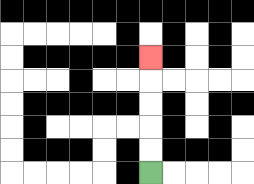{'start': '[6, 7]', 'end': '[6, 2]', 'path_directions': 'U,U,U,U,U', 'path_coordinates': '[[6, 7], [6, 6], [6, 5], [6, 4], [6, 3], [6, 2]]'}